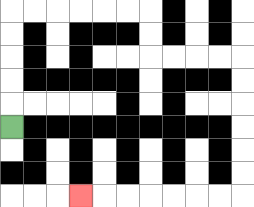{'start': '[0, 5]', 'end': '[3, 8]', 'path_directions': 'U,U,U,U,U,R,R,R,R,R,R,D,D,R,R,R,R,D,D,D,D,D,D,L,L,L,L,L,L,L', 'path_coordinates': '[[0, 5], [0, 4], [0, 3], [0, 2], [0, 1], [0, 0], [1, 0], [2, 0], [3, 0], [4, 0], [5, 0], [6, 0], [6, 1], [6, 2], [7, 2], [8, 2], [9, 2], [10, 2], [10, 3], [10, 4], [10, 5], [10, 6], [10, 7], [10, 8], [9, 8], [8, 8], [7, 8], [6, 8], [5, 8], [4, 8], [3, 8]]'}